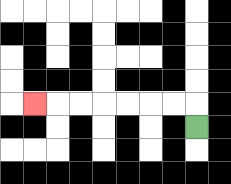{'start': '[8, 5]', 'end': '[1, 4]', 'path_directions': 'U,L,L,L,L,L,L,L', 'path_coordinates': '[[8, 5], [8, 4], [7, 4], [6, 4], [5, 4], [4, 4], [3, 4], [2, 4], [1, 4]]'}